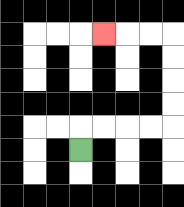{'start': '[3, 6]', 'end': '[4, 1]', 'path_directions': 'U,R,R,R,R,U,U,U,U,L,L,L', 'path_coordinates': '[[3, 6], [3, 5], [4, 5], [5, 5], [6, 5], [7, 5], [7, 4], [7, 3], [7, 2], [7, 1], [6, 1], [5, 1], [4, 1]]'}